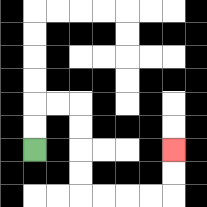{'start': '[1, 6]', 'end': '[7, 6]', 'path_directions': 'U,U,R,R,D,D,D,D,R,R,R,R,U,U', 'path_coordinates': '[[1, 6], [1, 5], [1, 4], [2, 4], [3, 4], [3, 5], [3, 6], [3, 7], [3, 8], [4, 8], [5, 8], [6, 8], [7, 8], [7, 7], [7, 6]]'}